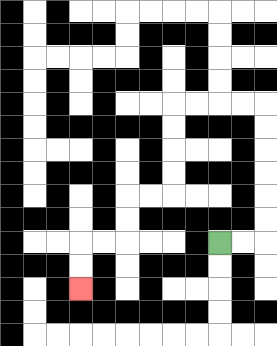{'start': '[9, 10]', 'end': '[3, 12]', 'path_directions': 'R,R,U,U,U,U,U,U,L,L,L,L,D,D,D,D,L,L,D,D,L,L,D,D', 'path_coordinates': '[[9, 10], [10, 10], [11, 10], [11, 9], [11, 8], [11, 7], [11, 6], [11, 5], [11, 4], [10, 4], [9, 4], [8, 4], [7, 4], [7, 5], [7, 6], [7, 7], [7, 8], [6, 8], [5, 8], [5, 9], [5, 10], [4, 10], [3, 10], [3, 11], [3, 12]]'}